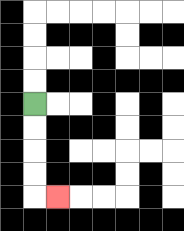{'start': '[1, 4]', 'end': '[2, 8]', 'path_directions': 'D,D,D,D,R', 'path_coordinates': '[[1, 4], [1, 5], [1, 6], [1, 7], [1, 8], [2, 8]]'}